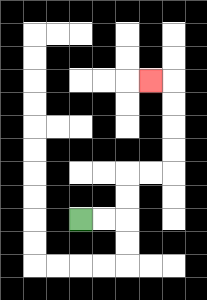{'start': '[3, 9]', 'end': '[6, 3]', 'path_directions': 'R,R,U,U,R,R,U,U,U,U,L', 'path_coordinates': '[[3, 9], [4, 9], [5, 9], [5, 8], [5, 7], [6, 7], [7, 7], [7, 6], [7, 5], [7, 4], [7, 3], [6, 3]]'}